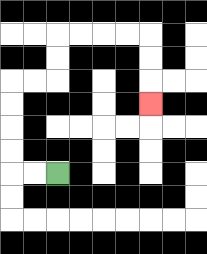{'start': '[2, 7]', 'end': '[6, 4]', 'path_directions': 'L,L,U,U,U,U,R,R,U,U,R,R,R,R,D,D,D', 'path_coordinates': '[[2, 7], [1, 7], [0, 7], [0, 6], [0, 5], [0, 4], [0, 3], [1, 3], [2, 3], [2, 2], [2, 1], [3, 1], [4, 1], [5, 1], [6, 1], [6, 2], [6, 3], [6, 4]]'}